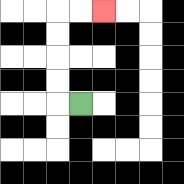{'start': '[3, 4]', 'end': '[4, 0]', 'path_directions': 'L,U,U,U,U,R,R', 'path_coordinates': '[[3, 4], [2, 4], [2, 3], [2, 2], [2, 1], [2, 0], [3, 0], [4, 0]]'}